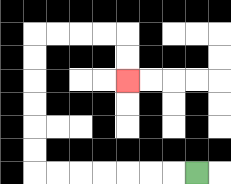{'start': '[8, 7]', 'end': '[5, 3]', 'path_directions': 'L,L,L,L,L,L,L,U,U,U,U,U,U,R,R,R,R,D,D', 'path_coordinates': '[[8, 7], [7, 7], [6, 7], [5, 7], [4, 7], [3, 7], [2, 7], [1, 7], [1, 6], [1, 5], [1, 4], [1, 3], [1, 2], [1, 1], [2, 1], [3, 1], [4, 1], [5, 1], [5, 2], [5, 3]]'}